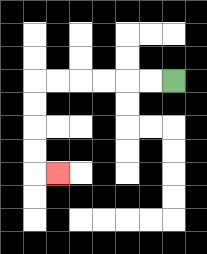{'start': '[7, 3]', 'end': '[2, 7]', 'path_directions': 'L,L,L,L,L,L,D,D,D,D,R', 'path_coordinates': '[[7, 3], [6, 3], [5, 3], [4, 3], [3, 3], [2, 3], [1, 3], [1, 4], [1, 5], [1, 6], [1, 7], [2, 7]]'}